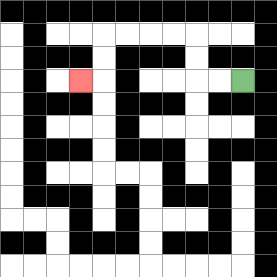{'start': '[10, 3]', 'end': '[3, 3]', 'path_directions': 'L,L,U,U,L,L,L,L,D,D,L', 'path_coordinates': '[[10, 3], [9, 3], [8, 3], [8, 2], [8, 1], [7, 1], [6, 1], [5, 1], [4, 1], [4, 2], [4, 3], [3, 3]]'}